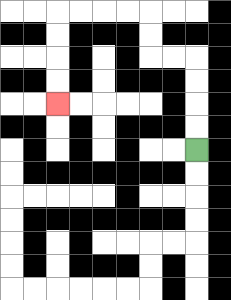{'start': '[8, 6]', 'end': '[2, 4]', 'path_directions': 'U,U,U,U,L,L,U,U,L,L,L,L,D,D,D,D', 'path_coordinates': '[[8, 6], [8, 5], [8, 4], [8, 3], [8, 2], [7, 2], [6, 2], [6, 1], [6, 0], [5, 0], [4, 0], [3, 0], [2, 0], [2, 1], [2, 2], [2, 3], [2, 4]]'}